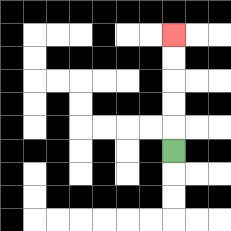{'start': '[7, 6]', 'end': '[7, 1]', 'path_directions': 'U,U,U,U,U', 'path_coordinates': '[[7, 6], [7, 5], [7, 4], [7, 3], [7, 2], [7, 1]]'}